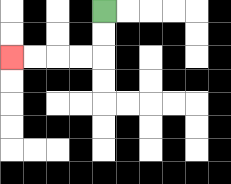{'start': '[4, 0]', 'end': '[0, 2]', 'path_directions': 'D,D,L,L,L,L', 'path_coordinates': '[[4, 0], [4, 1], [4, 2], [3, 2], [2, 2], [1, 2], [0, 2]]'}